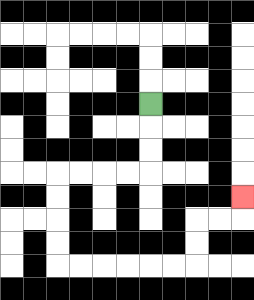{'start': '[6, 4]', 'end': '[10, 8]', 'path_directions': 'D,D,D,L,L,L,L,D,D,D,D,R,R,R,R,R,R,U,U,R,R,U', 'path_coordinates': '[[6, 4], [6, 5], [6, 6], [6, 7], [5, 7], [4, 7], [3, 7], [2, 7], [2, 8], [2, 9], [2, 10], [2, 11], [3, 11], [4, 11], [5, 11], [6, 11], [7, 11], [8, 11], [8, 10], [8, 9], [9, 9], [10, 9], [10, 8]]'}